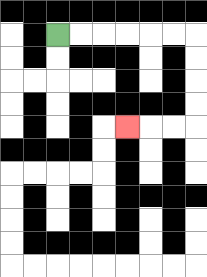{'start': '[2, 1]', 'end': '[5, 5]', 'path_directions': 'R,R,R,R,R,R,D,D,D,D,L,L,L', 'path_coordinates': '[[2, 1], [3, 1], [4, 1], [5, 1], [6, 1], [7, 1], [8, 1], [8, 2], [8, 3], [8, 4], [8, 5], [7, 5], [6, 5], [5, 5]]'}